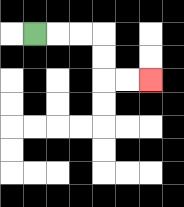{'start': '[1, 1]', 'end': '[6, 3]', 'path_directions': 'R,R,R,D,D,R,R', 'path_coordinates': '[[1, 1], [2, 1], [3, 1], [4, 1], [4, 2], [4, 3], [5, 3], [6, 3]]'}